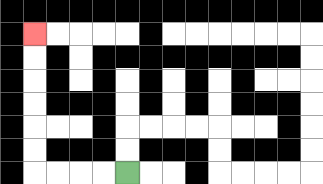{'start': '[5, 7]', 'end': '[1, 1]', 'path_directions': 'L,L,L,L,U,U,U,U,U,U', 'path_coordinates': '[[5, 7], [4, 7], [3, 7], [2, 7], [1, 7], [1, 6], [1, 5], [1, 4], [1, 3], [1, 2], [1, 1]]'}